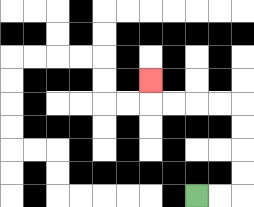{'start': '[8, 8]', 'end': '[6, 3]', 'path_directions': 'R,R,U,U,U,U,L,L,L,L,U', 'path_coordinates': '[[8, 8], [9, 8], [10, 8], [10, 7], [10, 6], [10, 5], [10, 4], [9, 4], [8, 4], [7, 4], [6, 4], [6, 3]]'}